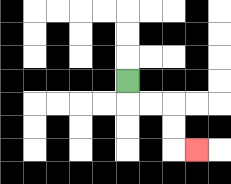{'start': '[5, 3]', 'end': '[8, 6]', 'path_directions': 'D,R,R,D,D,R', 'path_coordinates': '[[5, 3], [5, 4], [6, 4], [7, 4], [7, 5], [7, 6], [8, 6]]'}